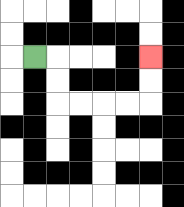{'start': '[1, 2]', 'end': '[6, 2]', 'path_directions': 'R,D,D,R,R,R,R,U,U', 'path_coordinates': '[[1, 2], [2, 2], [2, 3], [2, 4], [3, 4], [4, 4], [5, 4], [6, 4], [6, 3], [6, 2]]'}